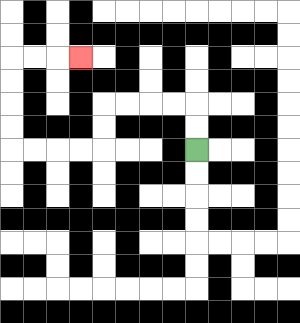{'start': '[8, 6]', 'end': '[3, 2]', 'path_directions': 'U,U,L,L,L,L,D,D,L,L,L,L,U,U,U,U,R,R,R', 'path_coordinates': '[[8, 6], [8, 5], [8, 4], [7, 4], [6, 4], [5, 4], [4, 4], [4, 5], [4, 6], [3, 6], [2, 6], [1, 6], [0, 6], [0, 5], [0, 4], [0, 3], [0, 2], [1, 2], [2, 2], [3, 2]]'}